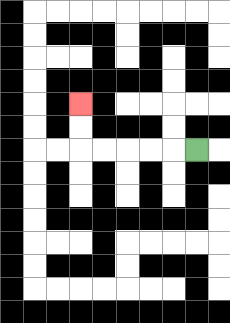{'start': '[8, 6]', 'end': '[3, 4]', 'path_directions': 'L,L,L,L,L,U,U', 'path_coordinates': '[[8, 6], [7, 6], [6, 6], [5, 6], [4, 6], [3, 6], [3, 5], [3, 4]]'}